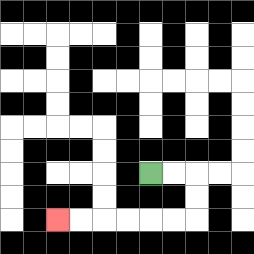{'start': '[6, 7]', 'end': '[2, 9]', 'path_directions': 'R,R,D,D,L,L,L,L,L,L', 'path_coordinates': '[[6, 7], [7, 7], [8, 7], [8, 8], [8, 9], [7, 9], [6, 9], [5, 9], [4, 9], [3, 9], [2, 9]]'}